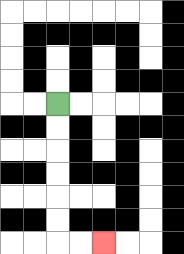{'start': '[2, 4]', 'end': '[4, 10]', 'path_directions': 'D,D,D,D,D,D,R,R', 'path_coordinates': '[[2, 4], [2, 5], [2, 6], [2, 7], [2, 8], [2, 9], [2, 10], [3, 10], [4, 10]]'}